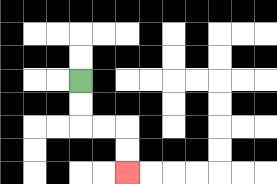{'start': '[3, 3]', 'end': '[5, 7]', 'path_directions': 'D,D,R,R,D,D', 'path_coordinates': '[[3, 3], [3, 4], [3, 5], [4, 5], [5, 5], [5, 6], [5, 7]]'}